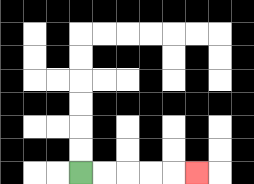{'start': '[3, 7]', 'end': '[8, 7]', 'path_directions': 'R,R,R,R,R', 'path_coordinates': '[[3, 7], [4, 7], [5, 7], [6, 7], [7, 7], [8, 7]]'}